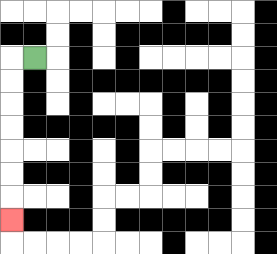{'start': '[1, 2]', 'end': '[0, 9]', 'path_directions': 'L,D,D,D,D,D,D,D', 'path_coordinates': '[[1, 2], [0, 2], [0, 3], [0, 4], [0, 5], [0, 6], [0, 7], [0, 8], [0, 9]]'}